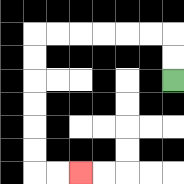{'start': '[7, 3]', 'end': '[3, 7]', 'path_directions': 'U,U,L,L,L,L,L,L,D,D,D,D,D,D,R,R', 'path_coordinates': '[[7, 3], [7, 2], [7, 1], [6, 1], [5, 1], [4, 1], [3, 1], [2, 1], [1, 1], [1, 2], [1, 3], [1, 4], [1, 5], [1, 6], [1, 7], [2, 7], [3, 7]]'}